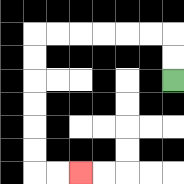{'start': '[7, 3]', 'end': '[3, 7]', 'path_directions': 'U,U,L,L,L,L,L,L,D,D,D,D,D,D,R,R', 'path_coordinates': '[[7, 3], [7, 2], [7, 1], [6, 1], [5, 1], [4, 1], [3, 1], [2, 1], [1, 1], [1, 2], [1, 3], [1, 4], [1, 5], [1, 6], [1, 7], [2, 7], [3, 7]]'}